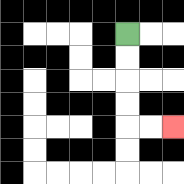{'start': '[5, 1]', 'end': '[7, 5]', 'path_directions': 'D,D,D,D,R,R', 'path_coordinates': '[[5, 1], [5, 2], [5, 3], [5, 4], [5, 5], [6, 5], [7, 5]]'}